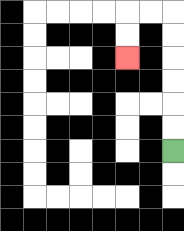{'start': '[7, 6]', 'end': '[5, 2]', 'path_directions': 'U,U,U,U,U,U,L,L,D,D', 'path_coordinates': '[[7, 6], [7, 5], [7, 4], [7, 3], [7, 2], [7, 1], [7, 0], [6, 0], [5, 0], [5, 1], [5, 2]]'}